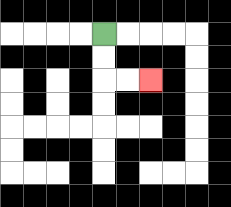{'start': '[4, 1]', 'end': '[6, 3]', 'path_directions': 'D,D,R,R', 'path_coordinates': '[[4, 1], [4, 2], [4, 3], [5, 3], [6, 3]]'}